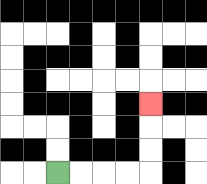{'start': '[2, 7]', 'end': '[6, 4]', 'path_directions': 'R,R,R,R,U,U,U', 'path_coordinates': '[[2, 7], [3, 7], [4, 7], [5, 7], [6, 7], [6, 6], [6, 5], [6, 4]]'}